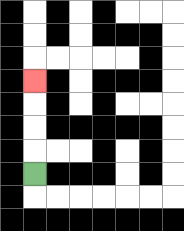{'start': '[1, 7]', 'end': '[1, 3]', 'path_directions': 'U,U,U,U', 'path_coordinates': '[[1, 7], [1, 6], [1, 5], [1, 4], [1, 3]]'}